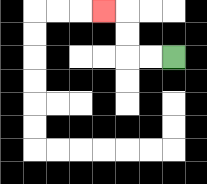{'start': '[7, 2]', 'end': '[4, 0]', 'path_directions': 'L,L,U,U,L', 'path_coordinates': '[[7, 2], [6, 2], [5, 2], [5, 1], [5, 0], [4, 0]]'}